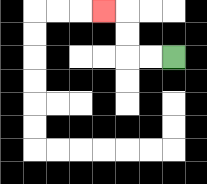{'start': '[7, 2]', 'end': '[4, 0]', 'path_directions': 'L,L,U,U,L', 'path_coordinates': '[[7, 2], [6, 2], [5, 2], [5, 1], [5, 0], [4, 0]]'}